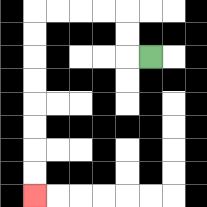{'start': '[6, 2]', 'end': '[1, 8]', 'path_directions': 'L,U,U,L,L,L,L,D,D,D,D,D,D,D,D', 'path_coordinates': '[[6, 2], [5, 2], [5, 1], [5, 0], [4, 0], [3, 0], [2, 0], [1, 0], [1, 1], [1, 2], [1, 3], [1, 4], [1, 5], [1, 6], [1, 7], [1, 8]]'}